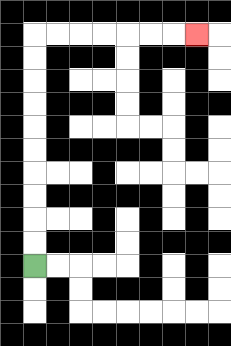{'start': '[1, 11]', 'end': '[8, 1]', 'path_directions': 'U,U,U,U,U,U,U,U,U,U,R,R,R,R,R,R,R', 'path_coordinates': '[[1, 11], [1, 10], [1, 9], [1, 8], [1, 7], [1, 6], [1, 5], [1, 4], [1, 3], [1, 2], [1, 1], [2, 1], [3, 1], [4, 1], [5, 1], [6, 1], [7, 1], [8, 1]]'}